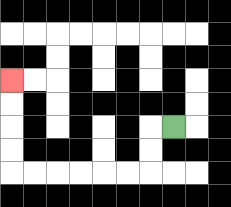{'start': '[7, 5]', 'end': '[0, 3]', 'path_directions': 'L,D,D,L,L,L,L,L,L,U,U,U,U', 'path_coordinates': '[[7, 5], [6, 5], [6, 6], [6, 7], [5, 7], [4, 7], [3, 7], [2, 7], [1, 7], [0, 7], [0, 6], [0, 5], [0, 4], [0, 3]]'}